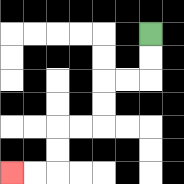{'start': '[6, 1]', 'end': '[0, 7]', 'path_directions': 'D,D,L,L,D,D,L,L,D,D,L,L', 'path_coordinates': '[[6, 1], [6, 2], [6, 3], [5, 3], [4, 3], [4, 4], [4, 5], [3, 5], [2, 5], [2, 6], [2, 7], [1, 7], [0, 7]]'}